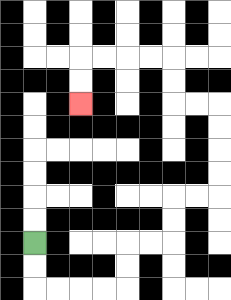{'start': '[1, 10]', 'end': '[3, 4]', 'path_directions': 'D,D,R,R,R,R,U,U,R,R,U,U,R,R,U,U,U,U,L,L,U,U,L,L,L,L,D,D', 'path_coordinates': '[[1, 10], [1, 11], [1, 12], [2, 12], [3, 12], [4, 12], [5, 12], [5, 11], [5, 10], [6, 10], [7, 10], [7, 9], [7, 8], [8, 8], [9, 8], [9, 7], [9, 6], [9, 5], [9, 4], [8, 4], [7, 4], [7, 3], [7, 2], [6, 2], [5, 2], [4, 2], [3, 2], [3, 3], [3, 4]]'}